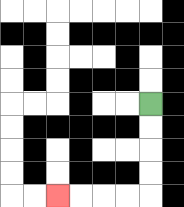{'start': '[6, 4]', 'end': '[2, 8]', 'path_directions': 'D,D,D,D,L,L,L,L', 'path_coordinates': '[[6, 4], [6, 5], [6, 6], [6, 7], [6, 8], [5, 8], [4, 8], [3, 8], [2, 8]]'}